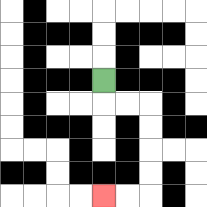{'start': '[4, 3]', 'end': '[4, 8]', 'path_directions': 'D,R,R,D,D,D,D,L,L', 'path_coordinates': '[[4, 3], [4, 4], [5, 4], [6, 4], [6, 5], [6, 6], [6, 7], [6, 8], [5, 8], [4, 8]]'}